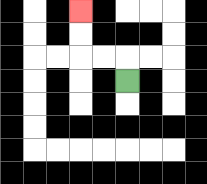{'start': '[5, 3]', 'end': '[3, 0]', 'path_directions': 'U,L,L,U,U', 'path_coordinates': '[[5, 3], [5, 2], [4, 2], [3, 2], [3, 1], [3, 0]]'}